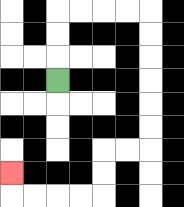{'start': '[2, 3]', 'end': '[0, 7]', 'path_directions': 'U,U,U,R,R,R,R,D,D,D,D,D,D,L,L,D,D,L,L,L,L,U', 'path_coordinates': '[[2, 3], [2, 2], [2, 1], [2, 0], [3, 0], [4, 0], [5, 0], [6, 0], [6, 1], [6, 2], [6, 3], [6, 4], [6, 5], [6, 6], [5, 6], [4, 6], [4, 7], [4, 8], [3, 8], [2, 8], [1, 8], [0, 8], [0, 7]]'}